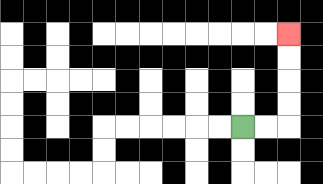{'start': '[10, 5]', 'end': '[12, 1]', 'path_directions': 'R,R,U,U,U,U', 'path_coordinates': '[[10, 5], [11, 5], [12, 5], [12, 4], [12, 3], [12, 2], [12, 1]]'}